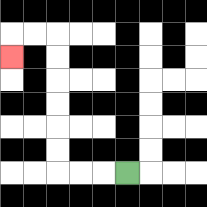{'start': '[5, 7]', 'end': '[0, 2]', 'path_directions': 'L,L,L,U,U,U,U,U,U,L,L,D', 'path_coordinates': '[[5, 7], [4, 7], [3, 7], [2, 7], [2, 6], [2, 5], [2, 4], [2, 3], [2, 2], [2, 1], [1, 1], [0, 1], [0, 2]]'}